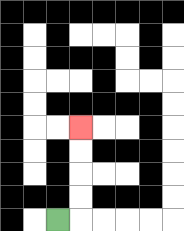{'start': '[2, 9]', 'end': '[3, 5]', 'path_directions': 'R,U,U,U,U', 'path_coordinates': '[[2, 9], [3, 9], [3, 8], [3, 7], [3, 6], [3, 5]]'}